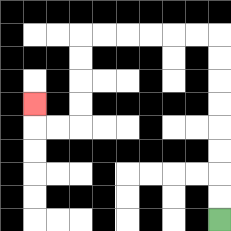{'start': '[9, 9]', 'end': '[1, 4]', 'path_directions': 'U,U,U,U,U,U,U,U,L,L,L,L,L,L,D,D,D,D,L,L,U', 'path_coordinates': '[[9, 9], [9, 8], [9, 7], [9, 6], [9, 5], [9, 4], [9, 3], [9, 2], [9, 1], [8, 1], [7, 1], [6, 1], [5, 1], [4, 1], [3, 1], [3, 2], [3, 3], [3, 4], [3, 5], [2, 5], [1, 5], [1, 4]]'}